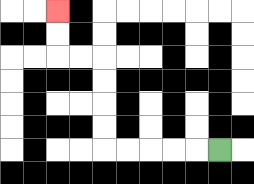{'start': '[9, 6]', 'end': '[2, 0]', 'path_directions': 'L,L,L,L,L,U,U,U,U,L,L,U,U', 'path_coordinates': '[[9, 6], [8, 6], [7, 6], [6, 6], [5, 6], [4, 6], [4, 5], [4, 4], [4, 3], [4, 2], [3, 2], [2, 2], [2, 1], [2, 0]]'}